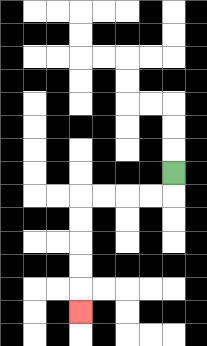{'start': '[7, 7]', 'end': '[3, 13]', 'path_directions': 'D,L,L,L,L,D,D,D,D,D', 'path_coordinates': '[[7, 7], [7, 8], [6, 8], [5, 8], [4, 8], [3, 8], [3, 9], [3, 10], [3, 11], [3, 12], [3, 13]]'}